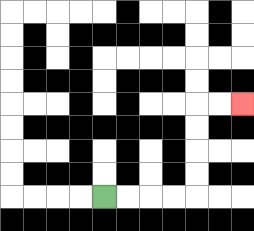{'start': '[4, 8]', 'end': '[10, 4]', 'path_directions': 'R,R,R,R,U,U,U,U,R,R', 'path_coordinates': '[[4, 8], [5, 8], [6, 8], [7, 8], [8, 8], [8, 7], [8, 6], [8, 5], [8, 4], [9, 4], [10, 4]]'}